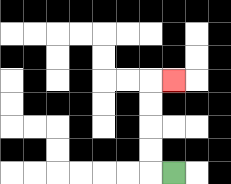{'start': '[7, 7]', 'end': '[7, 3]', 'path_directions': 'L,U,U,U,U,R', 'path_coordinates': '[[7, 7], [6, 7], [6, 6], [6, 5], [6, 4], [6, 3], [7, 3]]'}